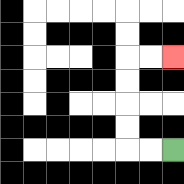{'start': '[7, 6]', 'end': '[7, 2]', 'path_directions': 'L,L,U,U,U,U,R,R', 'path_coordinates': '[[7, 6], [6, 6], [5, 6], [5, 5], [5, 4], [5, 3], [5, 2], [6, 2], [7, 2]]'}